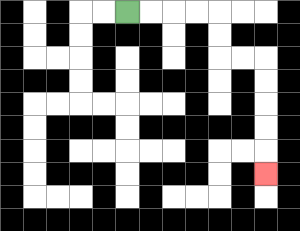{'start': '[5, 0]', 'end': '[11, 7]', 'path_directions': 'R,R,R,R,D,D,R,R,D,D,D,D,D', 'path_coordinates': '[[5, 0], [6, 0], [7, 0], [8, 0], [9, 0], [9, 1], [9, 2], [10, 2], [11, 2], [11, 3], [11, 4], [11, 5], [11, 6], [11, 7]]'}